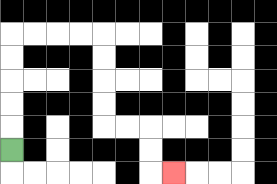{'start': '[0, 6]', 'end': '[7, 7]', 'path_directions': 'U,U,U,U,U,R,R,R,R,D,D,D,D,R,R,D,D,R', 'path_coordinates': '[[0, 6], [0, 5], [0, 4], [0, 3], [0, 2], [0, 1], [1, 1], [2, 1], [3, 1], [4, 1], [4, 2], [4, 3], [4, 4], [4, 5], [5, 5], [6, 5], [6, 6], [6, 7], [7, 7]]'}